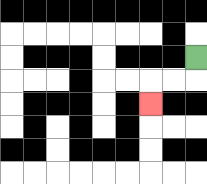{'start': '[8, 2]', 'end': '[6, 4]', 'path_directions': 'D,L,L,D', 'path_coordinates': '[[8, 2], [8, 3], [7, 3], [6, 3], [6, 4]]'}